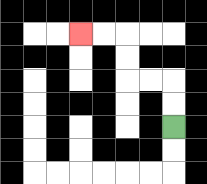{'start': '[7, 5]', 'end': '[3, 1]', 'path_directions': 'U,U,L,L,U,U,L,L', 'path_coordinates': '[[7, 5], [7, 4], [7, 3], [6, 3], [5, 3], [5, 2], [5, 1], [4, 1], [3, 1]]'}